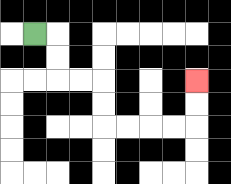{'start': '[1, 1]', 'end': '[8, 3]', 'path_directions': 'R,D,D,R,R,D,D,R,R,R,R,U,U', 'path_coordinates': '[[1, 1], [2, 1], [2, 2], [2, 3], [3, 3], [4, 3], [4, 4], [4, 5], [5, 5], [6, 5], [7, 5], [8, 5], [8, 4], [8, 3]]'}